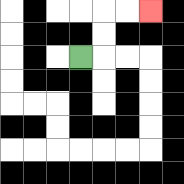{'start': '[3, 2]', 'end': '[6, 0]', 'path_directions': 'R,U,U,R,R', 'path_coordinates': '[[3, 2], [4, 2], [4, 1], [4, 0], [5, 0], [6, 0]]'}